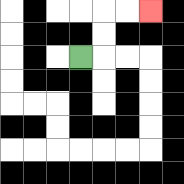{'start': '[3, 2]', 'end': '[6, 0]', 'path_directions': 'R,U,U,R,R', 'path_coordinates': '[[3, 2], [4, 2], [4, 1], [4, 0], [5, 0], [6, 0]]'}